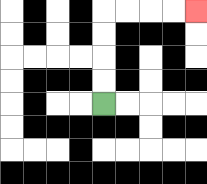{'start': '[4, 4]', 'end': '[8, 0]', 'path_directions': 'U,U,U,U,R,R,R,R', 'path_coordinates': '[[4, 4], [4, 3], [4, 2], [4, 1], [4, 0], [5, 0], [6, 0], [7, 0], [8, 0]]'}